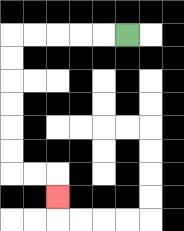{'start': '[5, 1]', 'end': '[2, 8]', 'path_directions': 'L,L,L,L,L,D,D,D,D,D,D,R,R,D', 'path_coordinates': '[[5, 1], [4, 1], [3, 1], [2, 1], [1, 1], [0, 1], [0, 2], [0, 3], [0, 4], [0, 5], [0, 6], [0, 7], [1, 7], [2, 7], [2, 8]]'}